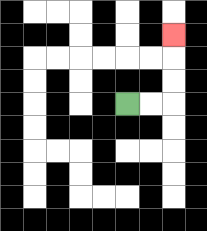{'start': '[5, 4]', 'end': '[7, 1]', 'path_directions': 'R,R,U,U,U', 'path_coordinates': '[[5, 4], [6, 4], [7, 4], [7, 3], [7, 2], [7, 1]]'}